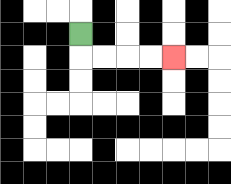{'start': '[3, 1]', 'end': '[7, 2]', 'path_directions': 'D,R,R,R,R', 'path_coordinates': '[[3, 1], [3, 2], [4, 2], [5, 2], [6, 2], [7, 2]]'}